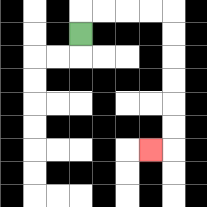{'start': '[3, 1]', 'end': '[6, 6]', 'path_directions': 'U,R,R,R,R,D,D,D,D,D,D,L', 'path_coordinates': '[[3, 1], [3, 0], [4, 0], [5, 0], [6, 0], [7, 0], [7, 1], [7, 2], [7, 3], [7, 4], [7, 5], [7, 6], [6, 6]]'}